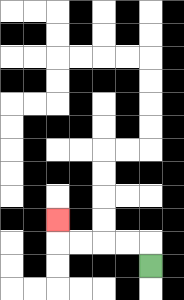{'start': '[6, 11]', 'end': '[2, 9]', 'path_directions': 'U,L,L,L,L,U', 'path_coordinates': '[[6, 11], [6, 10], [5, 10], [4, 10], [3, 10], [2, 10], [2, 9]]'}